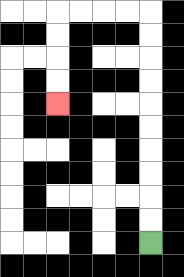{'start': '[6, 10]', 'end': '[2, 4]', 'path_directions': 'U,U,U,U,U,U,U,U,U,U,L,L,L,L,D,D,D,D', 'path_coordinates': '[[6, 10], [6, 9], [6, 8], [6, 7], [6, 6], [6, 5], [6, 4], [6, 3], [6, 2], [6, 1], [6, 0], [5, 0], [4, 0], [3, 0], [2, 0], [2, 1], [2, 2], [2, 3], [2, 4]]'}